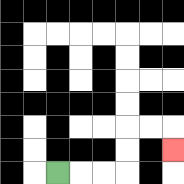{'start': '[2, 7]', 'end': '[7, 6]', 'path_directions': 'R,R,R,U,U,R,R,D', 'path_coordinates': '[[2, 7], [3, 7], [4, 7], [5, 7], [5, 6], [5, 5], [6, 5], [7, 5], [7, 6]]'}